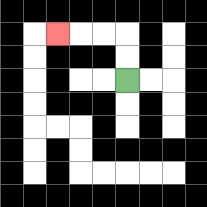{'start': '[5, 3]', 'end': '[2, 1]', 'path_directions': 'U,U,L,L,L', 'path_coordinates': '[[5, 3], [5, 2], [5, 1], [4, 1], [3, 1], [2, 1]]'}